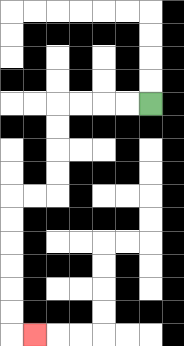{'start': '[6, 4]', 'end': '[1, 14]', 'path_directions': 'L,L,L,L,D,D,D,D,L,L,D,D,D,D,D,D,R', 'path_coordinates': '[[6, 4], [5, 4], [4, 4], [3, 4], [2, 4], [2, 5], [2, 6], [2, 7], [2, 8], [1, 8], [0, 8], [0, 9], [0, 10], [0, 11], [0, 12], [0, 13], [0, 14], [1, 14]]'}